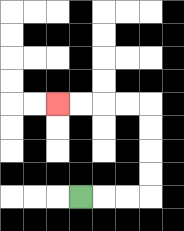{'start': '[3, 8]', 'end': '[2, 4]', 'path_directions': 'R,R,R,U,U,U,U,L,L,L,L', 'path_coordinates': '[[3, 8], [4, 8], [5, 8], [6, 8], [6, 7], [6, 6], [6, 5], [6, 4], [5, 4], [4, 4], [3, 4], [2, 4]]'}